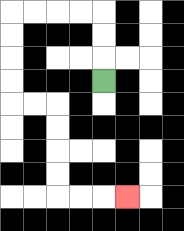{'start': '[4, 3]', 'end': '[5, 8]', 'path_directions': 'U,U,U,L,L,L,L,D,D,D,D,R,R,D,D,D,D,R,R,R', 'path_coordinates': '[[4, 3], [4, 2], [4, 1], [4, 0], [3, 0], [2, 0], [1, 0], [0, 0], [0, 1], [0, 2], [0, 3], [0, 4], [1, 4], [2, 4], [2, 5], [2, 6], [2, 7], [2, 8], [3, 8], [4, 8], [5, 8]]'}